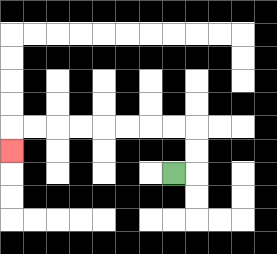{'start': '[7, 7]', 'end': '[0, 6]', 'path_directions': 'R,U,U,L,L,L,L,L,L,L,L,D', 'path_coordinates': '[[7, 7], [8, 7], [8, 6], [8, 5], [7, 5], [6, 5], [5, 5], [4, 5], [3, 5], [2, 5], [1, 5], [0, 5], [0, 6]]'}